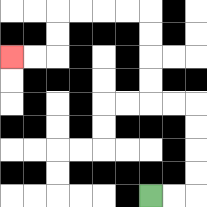{'start': '[6, 8]', 'end': '[0, 2]', 'path_directions': 'R,R,U,U,U,U,L,L,U,U,U,U,L,L,L,L,D,D,L,L', 'path_coordinates': '[[6, 8], [7, 8], [8, 8], [8, 7], [8, 6], [8, 5], [8, 4], [7, 4], [6, 4], [6, 3], [6, 2], [6, 1], [6, 0], [5, 0], [4, 0], [3, 0], [2, 0], [2, 1], [2, 2], [1, 2], [0, 2]]'}